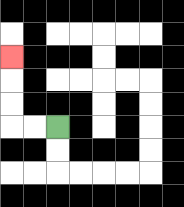{'start': '[2, 5]', 'end': '[0, 2]', 'path_directions': 'L,L,U,U,U', 'path_coordinates': '[[2, 5], [1, 5], [0, 5], [0, 4], [0, 3], [0, 2]]'}